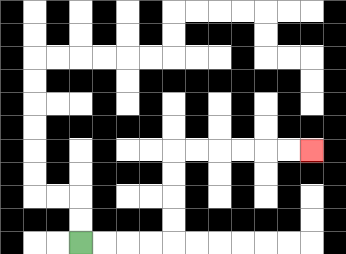{'start': '[3, 10]', 'end': '[13, 6]', 'path_directions': 'R,R,R,R,U,U,U,U,R,R,R,R,R,R', 'path_coordinates': '[[3, 10], [4, 10], [5, 10], [6, 10], [7, 10], [7, 9], [7, 8], [7, 7], [7, 6], [8, 6], [9, 6], [10, 6], [11, 6], [12, 6], [13, 6]]'}